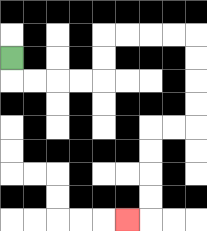{'start': '[0, 2]', 'end': '[5, 9]', 'path_directions': 'D,R,R,R,R,U,U,R,R,R,R,D,D,D,D,L,L,D,D,D,D,L', 'path_coordinates': '[[0, 2], [0, 3], [1, 3], [2, 3], [3, 3], [4, 3], [4, 2], [4, 1], [5, 1], [6, 1], [7, 1], [8, 1], [8, 2], [8, 3], [8, 4], [8, 5], [7, 5], [6, 5], [6, 6], [6, 7], [6, 8], [6, 9], [5, 9]]'}